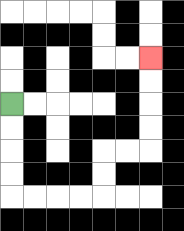{'start': '[0, 4]', 'end': '[6, 2]', 'path_directions': 'D,D,D,D,R,R,R,R,U,U,R,R,U,U,U,U', 'path_coordinates': '[[0, 4], [0, 5], [0, 6], [0, 7], [0, 8], [1, 8], [2, 8], [3, 8], [4, 8], [4, 7], [4, 6], [5, 6], [6, 6], [6, 5], [6, 4], [6, 3], [6, 2]]'}